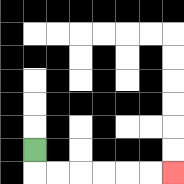{'start': '[1, 6]', 'end': '[7, 7]', 'path_directions': 'D,R,R,R,R,R,R', 'path_coordinates': '[[1, 6], [1, 7], [2, 7], [3, 7], [4, 7], [5, 7], [6, 7], [7, 7]]'}